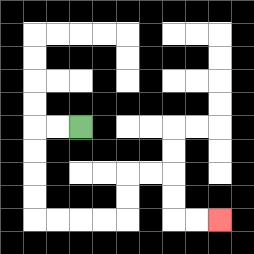{'start': '[3, 5]', 'end': '[9, 9]', 'path_directions': 'L,L,D,D,D,D,R,R,R,R,U,U,R,R,D,D,R,R', 'path_coordinates': '[[3, 5], [2, 5], [1, 5], [1, 6], [1, 7], [1, 8], [1, 9], [2, 9], [3, 9], [4, 9], [5, 9], [5, 8], [5, 7], [6, 7], [7, 7], [7, 8], [7, 9], [8, 9], [9, 9]]'}